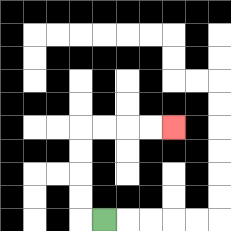{'start': '[4, 9]', 'end': '[7, 5]', 'path_directions': 'L,U,U,U,U,R,R,R,R', 'path_coordinates': '[[4, 9], [3, 9], [3, 8], [3, 7], [3, 6], [3, 5], [4, 5], [5, 5], [6, 5], [7, 5]]'}